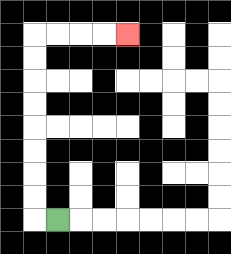{'start': '[2, 9]', 'end': '[5, 1]', 'path_directions': 'L,U,U,U,U,U,U,U,U,R,R,R,R', 'path_coordinates': '[[2, 9], [1, 9], [1, 8], [1, 7], [1, 6], [1, 5], [1, 4], [1, 3], [1, 2], [1, 1], [2, 1], [3, 1], [4, 1], [5, 1]]'}